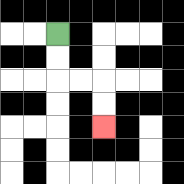{'start': '[2, 1]', 'end': '[4, 5]', 'path_directions': 'D,D,R,R,D,D', 'path_coordinates': '[[2, 1], [2, 2], [2, 3], [3, 3], [4, 3], [4, 4], [4, 5]]'}